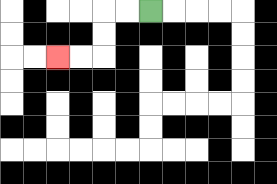{'start': '[6, 0]', 'end': '[2, 2]', 'path_directions': 'L,L,D,D,L,L', 'path_coordinates': '[[6, 0], [5, 0], [4, 0], [4, 1], [4, 2], [3, 2], [2, 2]]'}